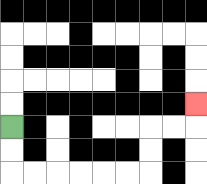{'start': '[0, 5]', 'end': '[8, 4]', 'path_directions': 'D,D,R,R,R,R,R,R,U,U,R,R,U', 'path_coordinates': '[[0, 5], [0, 6], [0, 7], [1, 7], [2, 7], [3, 7], [4, 7], [5, 7], [6, 7], [6, 6], [6, 5], [7, 5], [8, 5], [8, 4]]'}